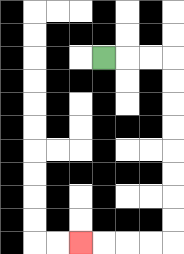{'start': '[4, 2]', 'end': '[3, 10]', 'path_directions': 'R,R,R,D,D,D,D,D,D,D,D,L,L,L,L', 'path_coordinates': '[[4, 2], [5, 2], [6, 2], [7, 2], [7, 3], [7, 4], [7, 5], [7, 6], [7, 7], [7, 8], [7, 9], [7, 10], [6, 10], [5, 10], [4, 10], [3, 10]]'}